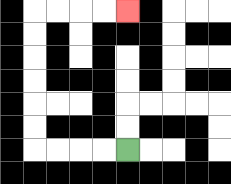{'start': '[5, 6]', 'end': '[5, 0]', 'path_directions': 'L,L,L,L,U,U,U,U,U,U,R,R,R,R', 'path_coordinates': '[[5, 6], [4, 6], [3, 6], [2, 6], [1, 6], [1, 5], [1, 4], [1, 3], [1, 2], [1, 1], [1, 0], [2, 0], [3, 0], [4, 0], [5, 0]]'}